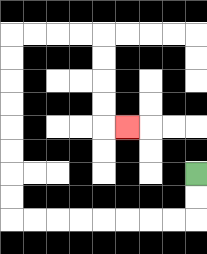{'start': '[8, 7]', 'end': '[5, 5]', 'path_directions': 'D,D,L,L,L,L,L,L,L,L,U,U,U,U,U,U,U,U,R,R,R,R,D,D,D,D,R', 'path_coordinates': '[[8, 7], [8, 8], [8, 9], [7, 9], [6, 9], [5, 9], [4, 9], [3, 9], [2, 9], [1, 9], [0, 9], [0, 8], [0, 7], [0, 6], [0, 5], [0, 4], [0, 3], [0, 2], [0, 1], [1, 1], [2, 1], [3, 1], [4, 1], [4, 2], [4, 3], [4, 4], [4, 5], [5, 5]]'}